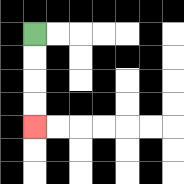{'start': '[1, 1]', 'end': '[1, 5]', 'path_directions': 'D,D,D,D', 'path_coordinates': '[[1, 1], [1, 2], [1, 3], [1, 4], [1, 5]]'}